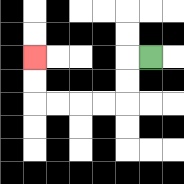{'start': '[6, 2]', 'end': '[1, 2]', 'path_directions': 'L,D,D,L,L,L,L,U,U', 'path_coordinates': '[[6, 2], [5, 2], [5, 3], [5, 4], [4, 4], [3, 4], [2, 4], [1, 4], [1, 3], [1, 2]]'}